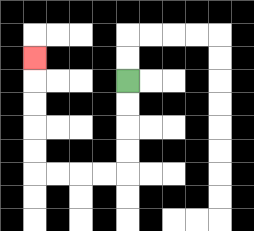{'start': '[5, 3]', 'end': '[1, 2]', 'path_directions': 'D,D,D,D,L,L,L,L,U,U,U,U,U', 'path_coordinates': '[[5, 3], [5, 4], [5, 5], [5, 6], [5, 7], [4, 7], [3, 7], [2, 7], [1, 7], [1, 6], [1, 5], [1, 4], [1, 3], [1, 2]]'}